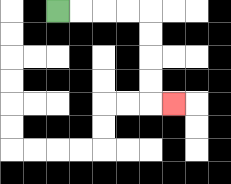{'start': '[2, 0]', 'end': '[7, 4]', 'path_directions': 'R,R,R,R,D,D,D,D,R', 'path_coordinates': '[[2, 0], [3, 0], [4, 0], [5, 0], [6, 0], [6, 1], [6, 2], [6, 3], [6, 4], [7, 4]]'}